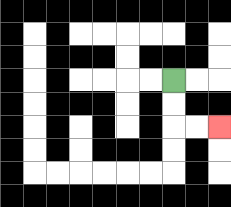{'start': '[7, 3]', 'end': '[9, 5]', 'path_directions': 'D,D,R,R', 'path_coordinates': '[[7, 3], [7, 4], [7, 5], [8, 5], [9, 5]]'}